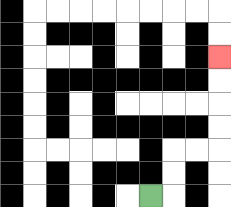{'start': '[6, 8]', 'end': '[9, 2]', 'path_directions': 'R,U,U,R,R,U,U,U,U', 'path_coordinates': '[[6, 8], [7, 8], [7, 7], [7, 6], [8, 6], [9, 6], [9, 5], [9, 4], [9, 3], [9, 2]]'}